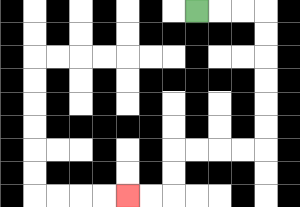{'start': '[8, 0]', 'end': '[5, 8]', 'path_directions': 'R,R,R,D,D,D,D,D,D,L,L,L,L,D,D,L,L', 'path_coordinates': '[[8, 0], [9, 0], [10, 0], [11, 0], [11, 1], [11, 2], [11, 3], [11, 4], [11, 5], [11, 6], [10, 6], [9, 6], [8, 6], [7, 6], [7, 7], [7, 8], [6, 8], [5, 8]]'}